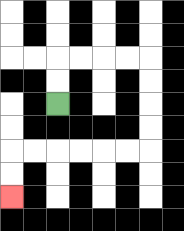{'start': '[2, 4]', 'end': '[0, 8]', 'path_directions': 'U,U,R,R,R,R,D,D,D,D,L,L,L,L,L,L,D,D', 'path_coordinates': '[[2, 4], [2, 3], [2, 2], [3, 2], [4, 2], [5, 2], [6, 2], [6, 3], [6, 4], [6, 5], [6, 6], [5, 6], [4, 6], [3, 6], [2, 6], [1, 6], [0, 6], [0, 7], [0, 8]]'}